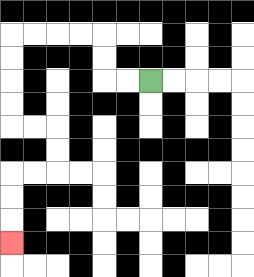{'start': '[6, 3]', 'end': '[0, 10]', 'path_directions': 'L,L,U,U,L,L,L,L,D,D,D,D,R,R,D,D,L,L,D,D,D', 'path_coordinates': '[[6, 3], [5, 3], [4, 3], [4, 2], [4, 1], [3, 1], [2, 1], [1, 1], [0, 1], [0, 2], [0, 3], [0, 4], [0, 5], [1, 5], [2, 5], [2, 6], [2, 7], [1, 7], [0, 7], [0, 8], [0, 9], [0, 10]]'}